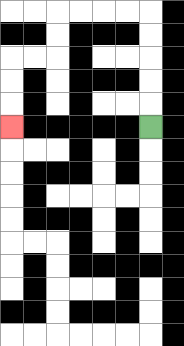{'start': '[6, 5]', 'end': '[0, 5]', 'path_directions': 'U,U,U,U,U,L,L,L,L,D,D,L,L,D,D,D', 'path_coordinates': '[[6, 5], [6, 4], [6, 3], [6, 2], [6, 1], [6, 0], [5, 0], [4, 0], [3, 0], [2, 0], [2, 1], [2, 2], [1, 2], [0, 2], [0, 3], [0, 4], [0, 5]]'}